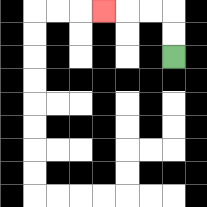{'start': '[7, 2]', 'end': '[4, 0]', 'path_directions': 'U,U,L,L,L', 'path_coordinates': '[[7, 2], [7, 1], [7, 0], [6, 0], [5, 0], [4, 0]]'}